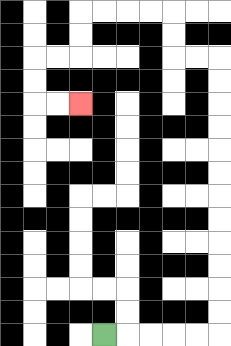{'start': '[4, 14]', 'end': '[3, 4]', 'path_directions': 'R,R,R,R,R,U,U,U,U,U,U,U,U,U,U,U,U,L,L,U,U,L,L,L,L,D,D,L,L,D,D,R,R', 'path_coordinates': '[[4, 14], [5, 14], [6, 14], [7, 14], [8, 14], [9, 14], [9, 13], [9, 12], [9, 11], [9, 10], [9, 9], [9, 8], [9, 7], [9, 6], [9, 5], [9, 4], [9, 3], [9, 2], [8, 2], [7, 2], [7, 1], [7, 0], [6, 0], [5, 0], [4, 0], [3, 0], [3, 1], [3, 2], [2, 2], [1, 2], [1, 3], [1, 4], [2, 4], [3, 4]]'}